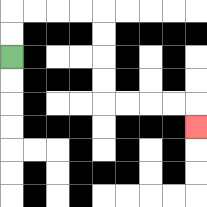{'start': '[0, 2]', 'end': '[8, 5]', 'path_directions': 'U,U,R,R,R,R,D,D,D,D,R,R,R,R,D', 'path_coordinates': '[[0, 2], [0, 1], [0, 0], [1, 0], [2, 0], [3, 0], [4, 0], [4, 1], [4, 2], [4, 3], [4, 4], [5, 4], [6, 4], [7, 4], [8, 4], [8, 5]]'}